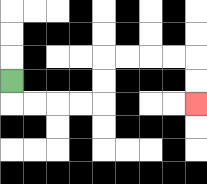{'start': '[0, 3]', 'end': '[8, 4]', 'path_directions': 'D,R,R,R,R,U,U,R,R,R,R,D,D', 'path_coordinates': '[[0, 3], [0, 4], [1, 4], [2, 4], [3, 4], [4, 4], [4, 3], [4, 2], [5, 2], [6, 2], [7, 2], [8, 2], [8, 3], [8, 4]]'}